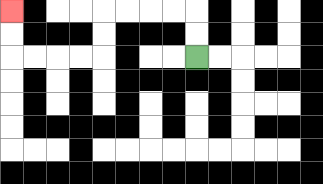{'start': '[8, 2]', 'end': '[0, 0]', 'path_directions': 'U,U,L,L,L,L,D,D,L,L,L,L,U,U', 'path_coordinates': '[[8, 2], [8, 1], [8, 0], [7, 0], [6, 0], [5, 0], [4, 0], [4, 1], [4, 2], [3, 2], [2, 2], [1, 2], [0, 2], [0, 1], [0, 0]]'}